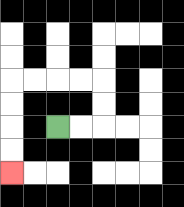{'start': '[2, 5]', 'end': '[0, 7]', 'path_directions': 'R,R,U,U,L,L,L,L,D,D,D,D', 'path_coordinates': '[[2, 5], [3, 5], [4, 5], [4, 4], [4, 3], [3, 3], [2, 3], [1, 3], [0, 3], [0, 4], [0, 5], [0, 6], [0, 7]]'}